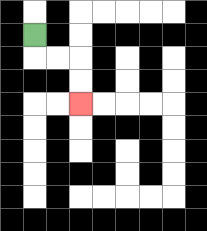{'start': '[1, 1]', 'end': '[3, 4]', 'path_directions': 'D,R,R,D,D', 'path_coordinates': '[[1, 1], [1, 2], [2, 2], [3, 2], [3, 3], [3, 4]]'}